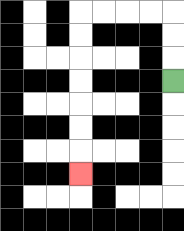{'start': '[7, 3]', 'end': '[3, 7]', 'path_directions': 'U,U,U,L,L,L,L,D,D,D,D,D,D,D', 'path_coordinates': '[[7, 3], [7, 2], [7, 1], [7, 0], [6, 0], [5, 0], [4, 0], [3, 0], [3, 1], [3, 2], [3, 3], [3, 4], [3, 5], [3, 6], [3, 7]]'}